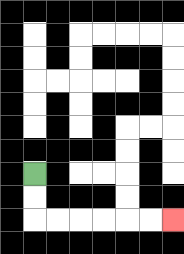{'start': '[1, 7]', 'end': '[7, 9]', 'path_directions': 'D,D,R,R,R,R,R,R', 'path_coordinates': '[[1, 7], [1, 8], [1, 9], [2, 9], [3, 9], [4, 9], [5, 9], [6, 9], [7, 9]]'}